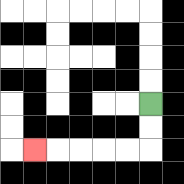{'start': '[6, 4]', 'end': '[1, 6]', 'path_directions': 'D,D,L,L,L,L,L', 'path_coordinates': '[[6, 4], [6, 5], [6, 6], [5, 6], [4, 6], [3, 6], [2, 6], [1, 6]]'}